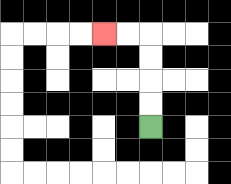{'start': '[6, 5]', 'end': '[4, 1]', 'path_directions': 'U,U,U,U,L,L', 'path_coordinates': '[[6, 5], [6, 4], [6, 3], [6, 2], [6, 1], [5, 1], [4, 1]]'}